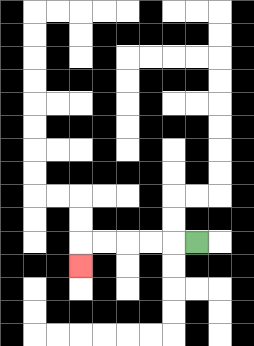{'start': '[8, 10]', 'end': '[3, 11]', 'path_directions': 'L,L,L,L,L,D', 'path_coordinates': '[[8, 10], [7, 10], [6, 10], [5, 10], [4, 10], [3, 10], [3, 11]]'}